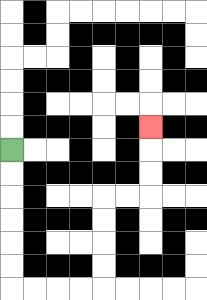{'start': '[0, 6]', 'end': '[6, 5]', 'path_directions': 'D,D,D,D,D,D,R,R,R,R,U,U,U,U,R,R,U,U,U', 'path_coordinates': '[[0, 6], [0, 7], [0, 8], [0, 9], [0, 10], [0, 11], [0, 12], [1, 12], [2, 12], [3, 12], [4, 12], [4, 11], [4, 10], [4, 9], [4, 8], [5, 8], [6, 8], [6, 7], [6, 6], [6, 5]]'}